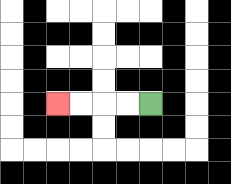{'start': '[6, 4]', 'end': '[2, 4]', 'path_directions': 'L,L,L,L', 'path_coordinates': '[[6, 4], [5, 4], [4, 4], [3, 4], [2, 4]]'}